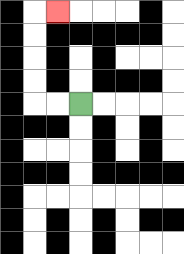{'start': '[3, 4]', 'end': '[2, 0]', 'path_directions': 'L,L,U,U,U,U,R', 'path_coordinates': '[[3, 4], [2, 4], [1, 4], [1, 3], [1, 2], [1, 1], [1, 0], [2, 0]]'}